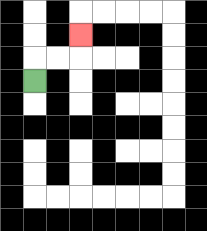{'start': '[1, 3]', 'end': '[3, 1]', 'path_directions': 'U,R,R,U', 'path_coordinates': '[[1, 3], [1, 2], [2, 2], [3, 2], [3, 1]]'}